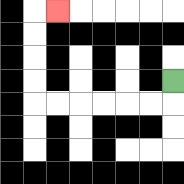{'start': '[7, 3]', 'end': '[2, 0]', 'path_directions': 'D,L,L,L,L,L,L,U,U,U,U,R', 'path_coordinates': '[[7, 3], [7, 4], [6, 4], [5, 4], [4, 4], [3, 4], [2, 4], [1, 4], [1, 3], [1, 2], [1, 1], [1, 0], [2, 0]]'}